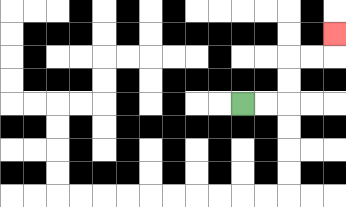{'start': '[10, 4]', 'end': '[14, 1]', 'path_directions': 'R,R,U,U,R,R,U', 'path_coordinates': '[[10, 4], [11, 4], [12, 4], [12, 3], [12, 2], [13, 2], [14, 2], [14, 1]]'}